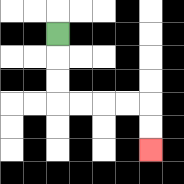{'start': '[2, 1]', 'end': '[6, 6]', 'path_directions': 'D,D,D,R,R,R,R,D,D', 'path_coordinates': '[[2, 1], [2, 2], [2, 3], [2, 4], [3, 4], [4, 4], [5, 4], [6, 4], [6, 5], [6, 6]]'}